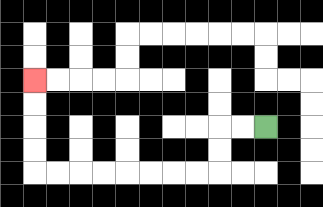{'start': '[11, 5]', 'end': '[1, 3]', 'path_directions': 'L,L,D,D,L,L,L,L,L,L,L,L,U,U,U,U', 'path_coordinates': '[[11, 5], [10, 5], [9, 5], [9, 6], [9, 7], [8, 7], [7, 7], [6, 7], [5, 7], [4, 7], [3, 7], [2, 7], [1, 7], [1, 6], [1, 5], [1, 4], [1, 3]]'}